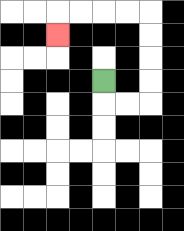{'start': '[4, 3]', 'end': '[2, 1]', 'path_directions': 'D,R,R,U,U,U,U,L,L,L,L,D', 'path_coordinates': '[[4, 3], [4, 4], [5, 4], [6, 4], [6, 3], [6, 2], [6, 1], [6, 0], [5, 0], [4, 0], [3, 0], [2, 0], [2, 1]]'}